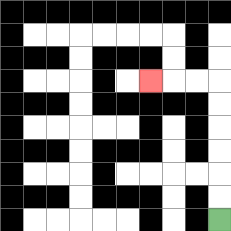{'start': '[9, 9]', 'end': '[6, 3]', 'path_directions': 'U,U,U,U,U,U,L,L,L', 'path_coordinates': '[[9, 9], [9, 8], [9, 7], [9, 6], [9, 5], [9, 4], [9, 3], [8, 3], [7, 3], [6, 3]]'}